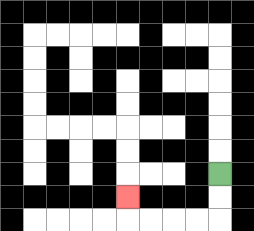{'start': '[9, 7]', 'end': '[5, 8]', 'path_directions': 'D,D,L,L,L,L,U', 'path_coordinates': '[[9, 7], [9, 8], [9, 9], [8, 9], [7, 9], [6, 9], [5, 9], [5, 8]]'}